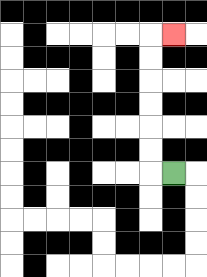{'start': '[7, 7]', 'end': '[7, 1]', 'path_directions': 'L,U,U,U,U,U,U,R', 'path_coordinates': '[[7, 7], [6, 7], [6, 6], [6, 5], [6, 4], [6, 3], [6, 2], [6, 1], [7, 1]]'}